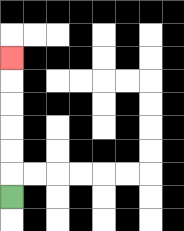{'start': '[0, 8]', 'end': '[0, 2]', 'path_directions': 'U,U,U,U,U,U', 'path_coordinates': '[[0, 8], [0, 7], [0, 6], [0, 5], [0, 4], [0, 3], [0, 2]]'}